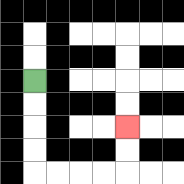{'start': '[1, 3]', 'end': '[5, 5]', 'path_directions': 'D,D,D,D,R,R,R,R,U,U', 'path_coordinates': '[[1, 3], [1, 4], [1, 5], [1, 6], [1, 7], [2, 7], [3, 7], [4, 7], [5, 7], [5, 6], [5, 5]]'}